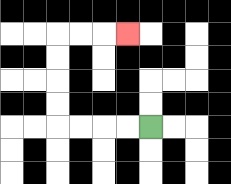{'start': '[6, 5]', 'end': '[5, 1]', 'path_directions': 'L,L,L,L,U,U,U,U,R,R,R', 'path_coordinates': '[[6, 5], [5, 5], [4, 5], [3, 5], [2, 5], [2, 4], [2, 3], [2, 2], [2, 1], [3, 1], [4, 1], [5, 1]]'}